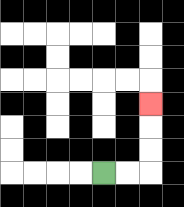{'start': '[4, 7]', 'end': '[6, 4]', 'path_directions': 'R,R,U,U,U', 'path_coordinates': '[[4, 7], [5, 7], [6, 7], [6, 6], [6, 5], [6, 4]]'}